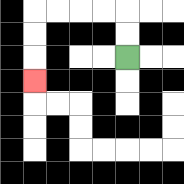{'start': '[5, 2]', 'end': '[1, 3]', 'path_directions': 'U,U,L,L,L,L,D,D,D', 'path_coordinates': '[[5, 2], [5, 1], [5, 0], [4, 0], [3, 0], [2, 0], [1, 0], [1, 1], [1, 2], [1, 3]]'}